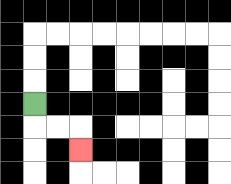{'start': '[1, 4]', 'end': '[3, 6]', 'path_directions': 'D,R,R,D', 'path_coordinates': '[[1, 4], [1, 5], [2, 5], [3, 5], [3, 6]]'}